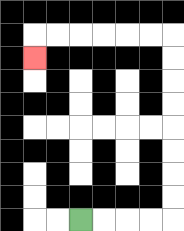{'start': '[3, 9]', 'end': '[1, 2]', 'path_directions': 'R,R,R,R,U,U,U,U,U,U,U,U,L,L,L,L,L,L,D', 'path_coordinates': '[[3, 9], [4, 9], [5, 9], [6, 9], [7, 9], [7, 8], [7, 7], [7, 6], [7, 5], [7, 4], [7, 3], [7, 2], [7, 1], [6, 1], [5, 1], [4, 1], [3, 1], [2, 1], [1, 1], [1, 2]]'}